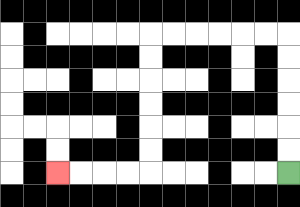{'start': '[12, 7]', 'end': '[2, 7]', 'path_directions': 'U,U,U,U,U,U,L,L,L,L,L,L,D,D,D,D,D,D,L,L,L,L', 'path_coordinates': '[[12, 7], [12, 6], [12, 5], [12, 4], [12, 3], [12, 2], [12, 1], [11, 1], [10, 1], [9, 1], [8, 1], [7, 1], [6, 1], [6, 2], [6, 3], [6, 4], [6, 5], [6, 6], [6, 7], [5, 7], [4, 7], [3, 7], [2, 7]]'}